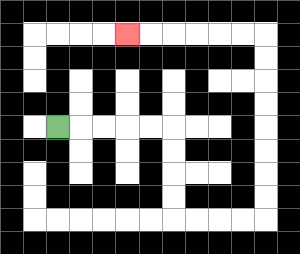{'start': '[2, 5]', 'end': '[5, 1]', 'path_directions': 'R,R,R,R,R,D,D,D,D,R,R,R,R,U,U,U,U,U,U,U,U,L,L,L,L,L,L', 'path_coordinates': '[[2, 5], [3, 5], [4, 5], [5, 5], [6, 5], [7, 5], [7, 6], [7, 7], [7, 8], [7, 9], [8, 9], [9, 9], [10, 9], [11, 9], [11, 8], [11, 7], [11, 6], [11, 5], [11, 4], [11, 3], [11, 2], [11, 1], [10, 1], [9, 1], [8, 1], [7, 1], [6, 1], [5, 1]]'}